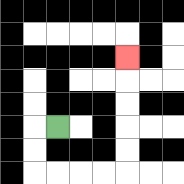{'start': '[2, 5]', 'end': '[5, 2]', 'path_directions': 'L,D,D,R,R,R,R,U,U,U,U,U', 'path_coordinates': '[[2, 5], [1, 5], [1, 6], [1, 7], [2, 7], [3, 7], [4, 7], [5, 7], [5, 6], [5, 5], [5, 4], [5, 3], [5, 2]]'}